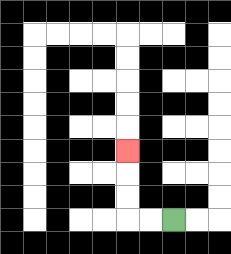{'start': '[7, 9]', 'end': '[5, 6]', 'path_directions': 'L,L,U,U,U', 'path_coordinates': '[[7, 9], [6, 9], [5, 9], [5, 8], [5, 7], [5, 6]]'}